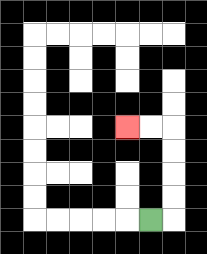{'start': '[6, 9]', 'end': '[5, 5]', 'path_directions': 'R,U,U,U,U,L,L', 'path_coordinates': '[[6, 9], [7, 9], [7, 8], [7, 7], [7, 6], [7, 5], [6, 5], [5, 5]]'}